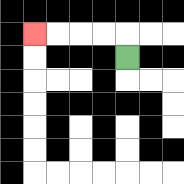{'start': '[5, 2]', 'end': '[1, 1]', 'path_directions': 'U,L,L,L,L', 'path_coordinates': '[[5, 2], [5, 1], [4, 1], [3, 1], [2, 1], [1, 1]]'}